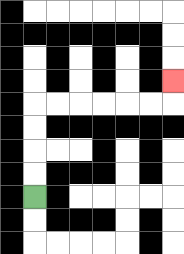{'start': '[1, 8]', 'end': '[7, 3]', 'path_directions': 'U,U,U,U,R,R,R,R,R,R,U', 'path_coordinates': '[[1, 8], [1, 7], [1, 6], [1, 5], [1, 4], [2, 4], [3, 4], [4, 4], [5, 4], [6, 4], [7, 4], [7, 3]]'}